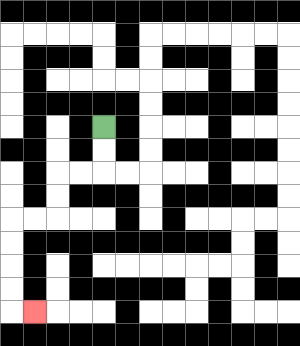{'start': '[4, 5]', 'end': '[1, 13]', 'path_directions': 'D,D,L,L,D,D,L,L,D,D,D,D,R', 'path_coordinates': '[[4, 5], [4, 6], [4, 7], [3, 7], [2, 7], [2, 8], [2, 9], [1, 9], [0, 9], [0, 10], [0, 11], [0, 12], [0, 13], [1, 13]]'}